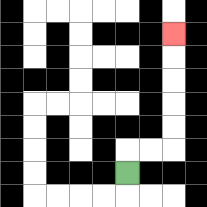{'start': '[5, 7]', 'end': '[7, 1]', 'path_directions': 'U,R,R,U,U,U,U,U', 'path_coordinates': '[[5, 7], [5, 6], [6, 6], [7, 6], [7, 5], [7, 4], [7, 3], [7, 2], [7, 1]]'}